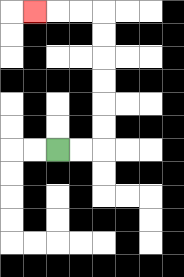{'start': '[2, 6]', 'end': '[1, 0]', 'path_directions': 'R,R,U,U,U,U,U,U,L,L,L', 'path_coordinates': '[[2, 6], [3, 6], [4, 6], [4, 5], [4, 4], [4, 3], [4, 2], [4, 1], [4, 0], [3, 0], [2, 0], [1, 0]]'}